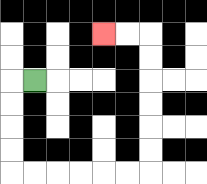{'start': '[1, 3]', 'end': '[4, 1]', 'path_directions': 'L,D,D,D,D,R,R,R,R,R,R,U,U,U,U,U,U,L,L', 'path_coordinates': '[[1, 3], [0, 3], [0, 4], [0, 5], [0, 6], [0, 7], [1, 7], [2, 7], [3, 7], [4, 7], [5, 7], [6, 7], [6, 6], [6, 5], [6, 4], [6, 3], [6, 2], [6, 1], [5, 1], [4, 1]]'}